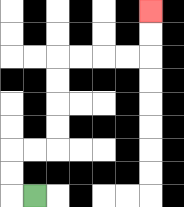{'start': '[1, 8]', 'end': '[6, 0]', 'path_directions': 'L,U,U,R,R,U,U,U,U,R,R,R,R,U,U', 'path_coordinates': '[[1, 8], [0, 8], [0, 7], [0, 6], [1, 6], [2, 6], [2, 5], [2, 4], [2, 3], [2, 2], [3, 2], [4, 2], [5, 2], [6, 2], [6, 1], [6, 0]]'}